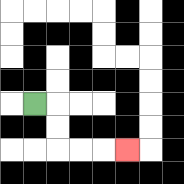{'start': '[1, 4]', 'end': '[5, 6]', 'path_directions': 'R,D,D,R,R,R', 'path_coordinates': '[[1, 4], [2, 4], [2, 5], [2, 6], [3, 6], [4, 6], [5, 6]]'}